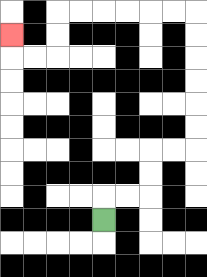{'start': '[4, 9]', 'end': '[0, 1]', 'path_directions': 'U,R,R,U,U,R,R,U,U,U,U,U,U,L,L,L,L,L,L,D,D,L,L,U', 'path_coordinates': '[[4, 9], [4, 8], [5, 8], [6, 8], [6, 7], [6, 6], [7, 6], [8, 6], [8, 5], [8, 4], [8, 3], [8, 2], [8, 1], [8, 0], [7, 0], [6, 0], [5, 0], [4, 0], [3, 0], [2, 0], [2, 1], [2, 2], [1, 2], [0, 2], [0, 1]]'}